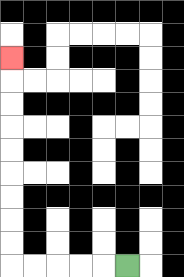{'start': '[5, 11]', 'end': '[0, 2]', 'path_directions': 'L,L,L,L,L,U,U,U,U,U,U,U,U,U', 'path_coordinates': '[[5, 11], [4, 11], [3, 11], [2, 11], [1, 11], [0, 11], [0, 10], [0, 9], [0, 8], [0, 7], [0, 6], [0, 5], [0, 4], [0, 3], [0, 2]]'}